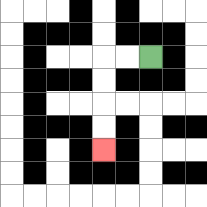{'start': '[6, 2]', 'end': '[4, 6]', 'path_directions': 'L,L,D,D,D,D', 'path_coordinates': '[[6, 2], [5, 2], [4, 2], [4, 3], [4, 4], [4, 5], [4, 6]]'}